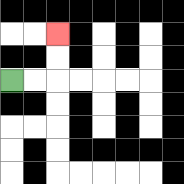{'start': '[0, 3]', 'end': '[2, 1]', 'path_directions': 'R,R,U,U', 'path_coordinates': '[[0, 3], [1, 3], [2, 3], [2, 2], [2, 1]]'}